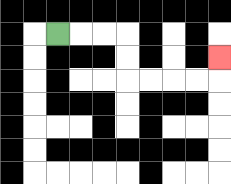{'start': '[2, 1]', 'end': '[9, 2]', 'path_directions': 'R,R,R,D,D,R,R,R,R,U', 'path_coordinates': '[[2, 1], [3, 1], [4, 1], [5, 1], [5, 2], [5, 3], [6, 3], [7, 3], [8, 3], [9, 3], [9, 2]]'}